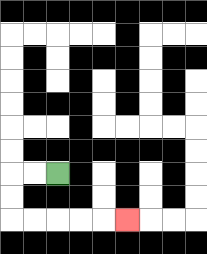{'start': '[2, 7]', 'end': '[5, 9]', 'path_directions': 'L,L,D,D,R,R,R,R,R', 'path_coordinates': '[[2, 7], [1, 7], [0, 7], [0, 8], [0, 9], [1, 9], [2, 9], [3, 9], [4, 9], [5, 9]]'}